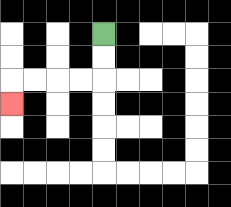{'start': '[4, 1]', 'end': '[0, 4]', 'path_directions': 'D,D,L,L,L,L,D', 'path_coordinates': '[[4, 1], [4, 2], [4, 3], [3, 3], [2, 3], [1, 3], [0, 3], [0, 4]]'}